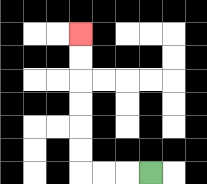{'start': '[6, 7]', 'end': '[3, 1]', 'path_directions': 'L,L,L,U,U,U,U,U,U', 'path_coordinates': '[[6, 7], [5, 7], [4, 7], [3, 7], [3, 6], [3, 5], [3, 4], [3, 3], [3, 2], [3, 1]]'}